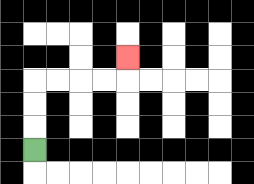{'start': '[1, 6]', 'end': '[5, 2]', 'path_directions': 'U,U,U,R,R,R,R,U', 'path_coordinates': '[[1, 6], [1, 5], [1, 4], [1, 3], [2, 3], [3, 3], [4, 3], [5, 3], [5, 2]]'}